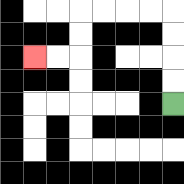{'start': '[7, 4]', 'end': '[1, 2]', 'path_directions': 'U,U,U,U,L,L,L,L,D,D,L,L', 'path_coordinates': '[[7, 4], [7, 3], [7, 2], [7, 1], [7, 0], [6, 0], [5, 0], [4, 0], [3, 0], [3, 1], [3, 2], [2, 2], [1, 2]]'}